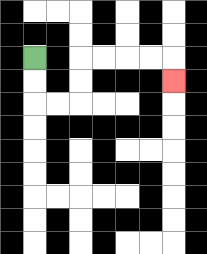{'start': '[1, 2]', 'end': '[7, 3]', 'path_directions': 'D,D,R,R,U,U,R,R,R,R,D', 'path_coordinates': '[[1, 2], [1, 3], [1, 4], [2, 4], [3, 4], [3, 3], [3, 2], [4, 2], [5, 2], [6, 2], [7, 2], [7, 3]]'}